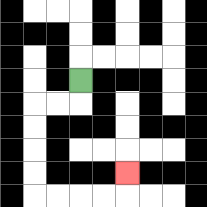{'start': '[3, 3]', 'end': '[5, 7]', 'path_directions': 'D,L,L,D,D,D,D,R,R,R,R,U', 'path_coordinates': '[[3, 3], [3, 4], [2, 4], [1, 4], [1, 5], [1, 6], [1, 7], [1, 8], [2, 8], [3, 8], [4, 8], [5, 8], [5, 7]]'}